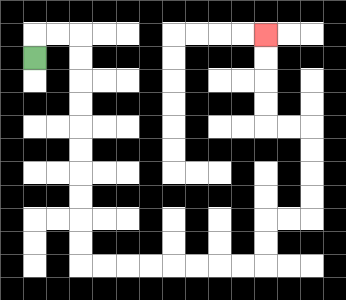{'start': '[1, 2]', 'end': '[11, 1]', 'path_directions': 'U,R,R,D,D,D,D,D,D,D,D,D,D,R,R,R,R,R,R,R,R,U,U,R,R,U,U,U,U,L,L,U,U,U,U', 'path_coordinates': '[[1, 2], [1, 1], [2, 1], [3, 1], [3, 2], [3, 3], [3, 4], [3, 5], [3, 6], [3, 7], [3, 8], [3, 9], [3, 10], [3, 11], [4, 11], [5, 11], [6, 11], [7, 11], [8, 11], [9, 11], [10, 11], [11, 11], [11, 10], [11, 9], [12, 9], [13, 9], [13, 8], [13, 7], [13, 6], [13, 5], [12, 5], [11, 5], [11, 4], [11, 3], [11, 2], [11, 1]]'}